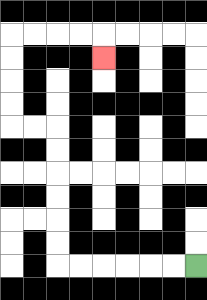{'start': '[8, 11]', 'end': '[4, 2]', 'path_directions': 'L,L,L,L,L,L,U,U,U,U,U,U,L,L,U,U,U,U,R,R,R,R,D', 'path_coordinates': '[[8, 11], [7, 11], [6, 11], [5, 11], [4, 11], [3, 11], [2, 11], [2, 10], [2, 9], [2, 8], [2, 7], [2, 6], [2, 5], [1, 5], [0, 5], [0, 4], [0, 3], [0, 2], [0, 1], [1, 1], [2, 1], [3, 1], [4, 1], [4, 2]]'}